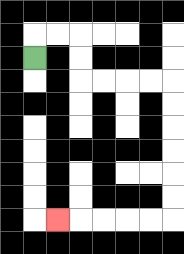{'start': '[1, 2]', 'end': '[2, 9]', 'path_directions': 'U,R,R,D,D,R,R,R,R,D,D,D,D,D,D,L,L,L,L,L', 'path_coordinates': '[[1, 2], [1, 1], [2, 1], [3, 1], [3, 2], [3, 3], [4, 3], [5, 3], [6, 3], [7, 3], [7, 4], [7, 5], [7, 6], [7, 7], [7, 8], [7, 9], [6, 9], [5, 9], [4, 9], [3, 9], [2, 9]]'}